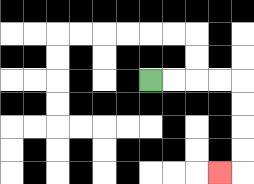{'start': '[6, 3]', 'end': '[9, 7]', 'path_directions': 'R,R,R,R,D,D,D,D,L', 'path_coordinates': '[[6, 3], [7, 3], [8, 3], [9, 3], [10, 3], [10, 4], [10, 5], [10, 6], [10, 7], [9, 7]]'}